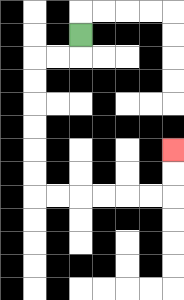{'start': '[3, 1]', 'end': '[7, 6]', 'path_directions': 'D,L,L,D,D,D,D,D,D,R,R,R,R,R,R,U,U', 'path_coordinates': '[[3, 1], [3, 2], [2, 2], [1, 2], [1, 3], [1, 4], [1, 5], [1, 6], [1, 7], [1, 8], [2, 8], [3, 8], [4, 8], [5, 8], [6, 8], [7, 8], [7, 7], [7, 6]]'}